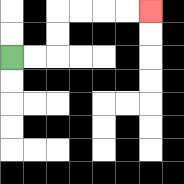{'start': '[0, 2]', 'end': '[6, 0]', 'path_directions': 'R,R,U,U,R,R,R,R', 'path_coordinates': '[[0, 2], [1, 2], [2, 2], [2, 1], [2, 0], [3, 0], [4, 0], [5, 0], [6, 0]]'}